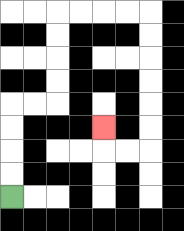{'start': '[0, 8]', 'end': '[4, 5]', 'path_directions': 'U,U,U,U,R,R,U,U,U,U,R,R,R,R,D,D,D,D,D,D,L,L,U', 'path_coordinates': '[[0, 8], [0, 7], [0, 6], [0, 5], [0, 4], [1, 4], [2, 4], [2, 3], [2, 2], [2, 1], [2, 0], [3, 0], [4, 0], [5, 0], [6, 0], [6, 1], [6, 2], [6, 3], [6, 4], [6, 5], [6, 6], [5, 6], [4, 6], [4, 5]]'}